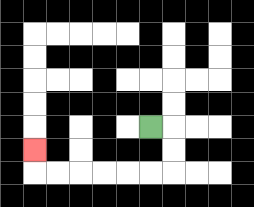{'start': '[6, 5]', 'end': '[1, 6]', 'path_directions': 'R,D,D,L,L,L,L,L,L,U', 'path_coordinates': '[[6, 5], [7, 5], [7, 6], [7, 7], [6, 7], [5, 7], [4, 7], [3, 7], [2, 7], [1, 7], [1, 6]]'}